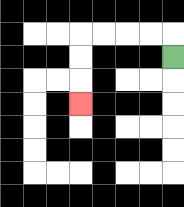{'start': '[7, 2]', 'end': '[3, 4]', 'path_directions': 'U,L,L,L,L,D,D,D', 'path_coordinates': '[[7, 2], [7, 1], [6, 1], [5, 1], [4, 1], [3, 1], [3, 2], [3, 3], [3, 4]]'}